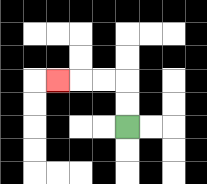{'start': '[5, 5]', 'end': '[2, 3]', 'path_directions': 'U,U,L,L,L', 'path_coordinates': '[[5, 5], [5, 4], [5, 3], [4, 3], [3, 3], [2, 3]]'}